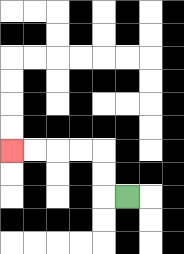{'start': '[5, 8]', 'end': '[0, 6]', 'path_directions': 'L,U,U,L,L,L,L', 'path_coordinates': '[[5, 8], [4, 8], [4, 7], [4, 6], [3, 6], [2, 6], [1, 6], [0, 6]]'}